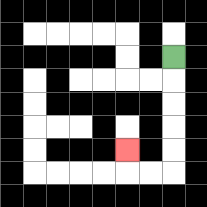{'start': '[7, 2]', 'end': '[5, 6]', 'path_directions': 'D,D,D,D,D,L,L,U', 'path_coordinates': '[[7, 2], [7, 3], [7, 4], [7, 5], [7, 6], [7, 7], [6, 7], [5, 7], [5, 6]]'}